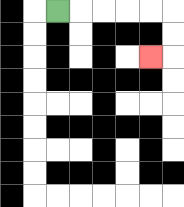{'start': '[2, 0]', 'end': '[6, 2]', 'path_directions': 'R,R,R,R,R,D,D,L', 'path_coordinates': '[[2, 0], [3, 0], [4, 0], [5, 0], [6, 0], [7, 0], [7, 1], [7, 2], [6, 2]]'}